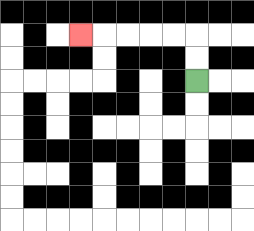{'start': '[8, 3]', 'end': '[3, 1]', 'path_directions': 'U,U,L,L,L,L,L', 'path_coordinates': '[[8, 3], [8, 2], [8, 1], [7, 1], [6, 1], [5, 1], [4, 1], [3, 1]]'}